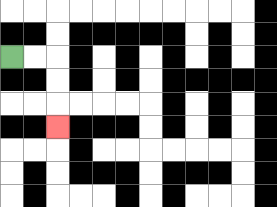{'start': '[0, 2]', 'end': '[2, 5]', 'path_directions': 'R,R,D,D,D', 'path_coordinates': '[[0, 2], [1, 2], [2, 2], [2, 3], [2, 4], [2, 5]]'}